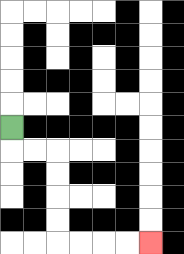{'start': '[0, 5]', 'end': '[6, 10]', 'path_directions': 'D,R,R,D,D,D,D,R,R,R,R', 'path_coordinates': '[[0, 5], [0, 6], [1, 6], [2, 6], [2, 7], [2, 8], [2, 9], [2, 10], [3, 10], [4, 10], [5, 10], [6, 10]]'}